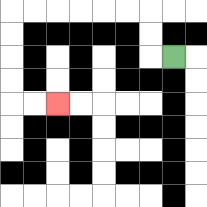{'start': '[7, 2]', 'end': '[2, 4]', 'path_directions': 'L,U,U,L,L,L,L,L,L,D,D,D,D,R,R', 'path_coordinates': '[[7, 2], [6, 2], [6, 1], [6, 0], [5, 0], [4, 0], [3, 0], [2, 0], [1, 0], [0, 0], [0, 1], [0, 2], [0, 3], [0, 4], [1, 4], [2, 4]]'}